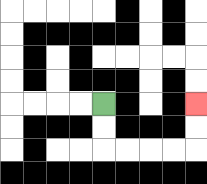{'start': '[4, 4]', 'end': '[8, 4]', 'path_directions': 'D,D,R,R,R,R,U,U', 'path_coordinates': '[[4, 4], [4, 5], [4, 6], [5, 6], [6, 6], [7, 6], [8, 6], [8, 5], [8, 4]]'}